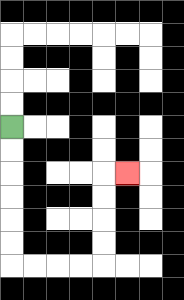{'start': '[0, 5]', 'end': '[5, 7]', 'path_directions': 'D,D,D,D,D,D,R,R,R,R,U,U,U,U,R', 'path_coordinates': '[[0, 5], [0, 6], [0, 7], [0, 8], [0, 9], [0, 10], [0, 11], [1, 11], [2, 11], [3, 11], [4, 11], [4, 10], [4, 9], [4, 8], [4, 7], [5, 7]]'}